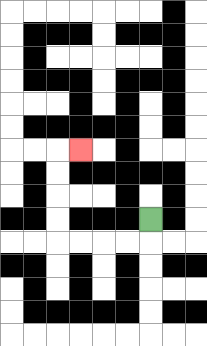{'start': '[6, 9]', 'end': '[3, 6]', 'path_directions': 'D,L,L,L,L,U,U,U,U,R', 'path_coordinates': '[[6, 9], [6, 10], [5, 10], [4, 10], [3, 10], [2, 10], [2, 9], [2, 8], [2, 7], [2, 6], [3, 6]]'}